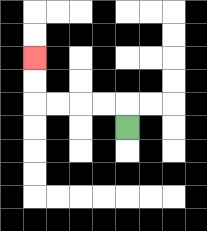{'start': '[5, 5]', 'end': '[1, 2]', 'path_directions': 'U,L,L,L,L,U,U', 'path_coordinates': '[[5, 5], [5, 4], [4, 4], [3, 4], [2, 4], [1, 4], [1, 3], [1, 2]]'}